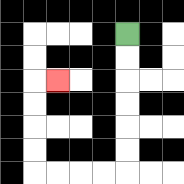{'start': '[5, 1]', 'end': '[2, 3]', 'path_directions': 'D,D,D,D,D,D,L,L,L,L,U,U,U,U,R', 'path_coordinates': '[[5, 1], [5, 2], [5, 3], [5, 4], [5, 5], [5, 6], [5, 7], [4, 7], [3, 7], [2, 7], [1, 7], [1, 6], [1, 5], [1, 4], [1, 3], [2, 3]]'}